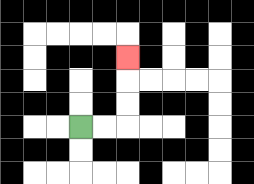{'start': '[3, 5]', 'end': '[5, 2]', 'path_directions': 'R,R,U,U,U', 'path_coordinates': '[[3, 5], [4, 5], [5, 5], [5, 4], [5, 3], [5, 2]]'}